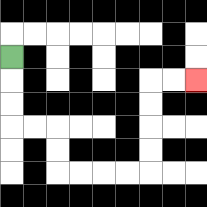{'start': '[0, 2]', 'end': '[8, 3]', 'path_directions': 'D,D,D,R,R,D,D,R,R,R,R,U,U,U,U,R,R', 'path_coordinates': '[[0, 2], [0, 3], [0, 4], [0, 5], [1, 5], [2, 5], [2, 6], [2, 7], [3, 7], [4, 7], [5, 7], [6, 7], [6, 6], [6, 5], [6, 4], [6, 3], [7, 3], [8, 3]]'}